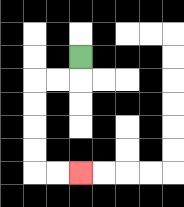{'start': '[3, 2]', 'end': '[3, 7]', 'path_directions': 'D,L,L,D,D,D,D,R,R', 'path_coordinates': '[[3, 2], [3, 3], [2, 3], [1, 3], [1, 4], [1, 5], [1, 6], [1, 7], [2, 7], [3, 7]]'}